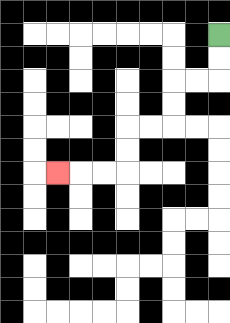{'start': '[9, 1]', 'end': '[2, 7]', 'path_directions': 'D,D,L,L,D,D,L,L,D,D,L,L,L', 'path_coordinates': '[[9, 1], [9, 2], [9, 3], [8, 3], [7, 3], [7, 4], [7, 5], [6, 5], [5, 5], [5, 6], [5, 7], [4, 7], [3, 7], [2, 7]]'}